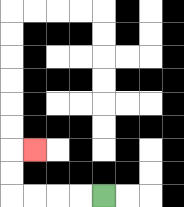{'start': '[4, 8]', 'end': '[1, 6]', 'path_directions': 'L,L,L,L,U,U,R', 'path_coordinates': '[[4, 8], [3, 8], [2, 8], [1, 8], [0, 8], [0, 7], [0, 6], [1, 6]]'}